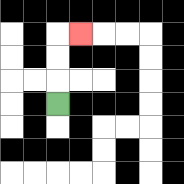{'start': '[2, 4]', 'end': '[3, 1]', 'path_directions': 'U,U,U,R', 'path_coordinates': '[[2, 4], [2, 3], [2, 2], [2, 1], [3, 1]]'}